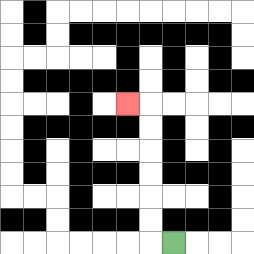{'start': '[7, 10]', 'end': '[5, 4]', 'path_directions': 'L,U,U,U,U,U,U,L', 'path_coordinates': '[[7, 10], [6, 10], [6, 9], [6, 8], [6, 7], [6, 6], [6, 5], [6, 4], [5, 4]]'}